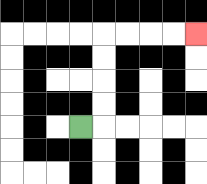{'start': '[3, 5]', 'end': '[8, 1]', 'path_directions': 'R,U,U,U,U,R,R,R,R', 'path_coordinates': '[[3, 5], [4, 5], [4, 4], [4, 3], [4, 2], [4, 1], [5, 1], [6, 1], [7, 1], [8, 1]]'}